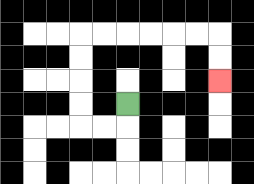{'start': '[5, 4]', 'end': '[9, 3]', 'path_directions': 'D,L,L,U,U,U,U,R,R,R,R,R,R,D,D', 'path_coordinates': '[[5, 4], [5, 5], [4, 5], [3, 5], [3, 4], [3, 3], [3, 2], [3, 1], [4, 1], [5, 1], [6, 1], [7, 1], [8, 1], [9, 1], [9, 2], [9, 3]]'}